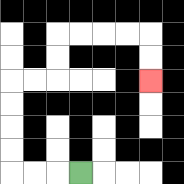{'start': '[3, 7]', 'end': '[6, 3]', 'path_directions': 'L,L,L,U,U,U,U,R,R,U,U,R,R,R,R,D,D', 'path_coordinates': '[[3, 7], [2, 7], [1, 7], [0, 7], [0, 6], [0, 5], [0, 4], [0, 3], [1, 3], [2, 3], [2, 2], [2, 1], [3, 1], [4, 1], [5, 1], [6, 1], [6, 2], [6, 3]]'}